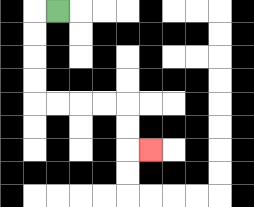{'start': '[2, 0]', 'end': '[6, 6]', 'path_directions': 'L,D,D,D,D,R,R,R,R,D,D,R', 'path_coordinates': '[[2, 0], [1, 0], [1, 1], [1, 2], [1, 3], [1, 4], [2, 4], [3, 4], [4, 4], [5, 4], [5, 5], [5, 6], [6, 6]]'}